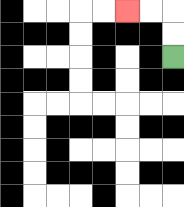{'start': '[7, 2]', 'end': '[5, 0]', 'path_directions': 'U,U,L,L', 'path_coordinates': '[[7, 2], [7, 1], [7, 0], [6, 0], [5, 0]]'}